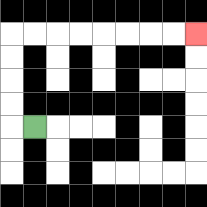{'start': '[1, 5]', 'end': '[8, 1]', 'path_directions': 'L,U,U,U,U,R,R,R,R,R,R,R,R', 'path_coordinates': '[[1, 5], [0, 5], [0, 4], [0, 3], [0, 2], [0, 1], [1, 1], [2, 1], [3, 1], [4, 1], [5, 1], [6, 1], [7, 1], [8, 1]]'}